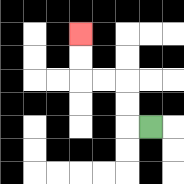{'start': '[6, 5]', 'end': '[3, 1]', 'path_directions': 'L,U,U,L,L,U,U', 'path_coordinates': '[[6, 5], [5, 5], [5, 4], [5, 3], [4, 3], [3, 3], [3, 2], [3, 1]]'}